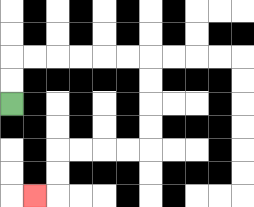{'start': '[0, 4]', 'end': '[1, 8]', 'path_directions': 'U,U,R,R,R,R,R,R,D,D,D,D,L,L,L,L,D,D,L', 'path_coordinates': '[[0, 4], [0, 3], [0, 2], [1, 2], [2, 2], [3, 2], [4, 2], [5, 2], [6, 2], [6, 3], [6, 4], [6, 5], [6, 6], [5, 6], [4, 6], [3, 6], [2, 6], [2, 7], [2, 8], [1, 8]]'}